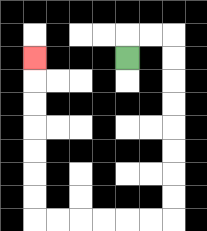{'start': '[5, 2]', 'end': '[1, 2]', 'path_directions': 'U,R,R,D,D,D,D,D,D,D,D,L,L,L,L,L,L,U,U,U,U,U,U,U', 'path_coordinates': '[[5, 2], [5, 1], [6, 1], [7, 1], [7, 2], [7, 3], [7, 4], [7, 5], [7, 6], [7, 7], [7, 8], [7, 9], [6, 9], [5, 9], [4, 9], [3, 9], [2, 9], [1, 9], [1, 8], [1, 7], [1, 6], [1, 5], [1, 4], [1, 3], [1, 2]]'}